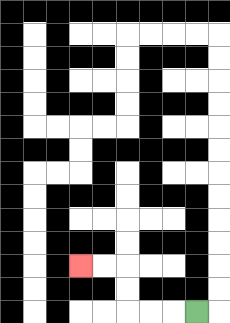{'start': '[8, 13]', 'end': '[3, 11]', 'path_directions': 'L,L,L,U,U,L,L', 'path_coordinates': '[[8, 13], [7, 13], [6, 13], [5, 13], [5, 12], [5, 11], [4, 11], [3, 11]]'}